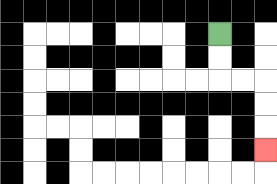{'start': '[9, 1]', 'end': '[11, 6]', 'path_directions': 'D,D,R,R,D,D,D', 'path_coordinates': '[[9, 1], [9, 2], [9, 3], [10, 3], [11, 3], [11, 4], [11, 5], [11, 6]]'}